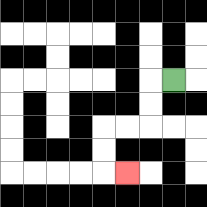{'start': '[7, 3]', 'end': '[5, 7]', 'path_directions': 'L,D,D,L,L,D,D,R', 'path_coordinates': '[[7, 3], [6, 3], [6, 4], [6, 5], [5, 5], [4, 5], [4, 6], [4, 7], [5, 7]]'}